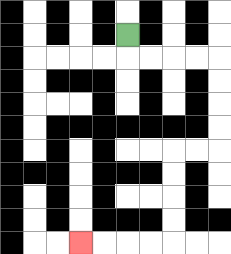{'start': '[5, 1]', 'end': '[3, 10]', 'path_directions': 'D,R,R,R,R,D,D,D,D,L,L,D,D,D,D,L,L,L,L', 'path_coordinates': '[[5, 1], [5, 2], [6, 2], [7, 2], [8, 2], [9, 2], [9, 3], [9, 4], [9, 5], [9, 6], [8, 6], [7, 6], [7, 7], [7, 8], [7, 9], [7, 10], [6, 10], [5, 10], [4, 10], [3, 10]]'}